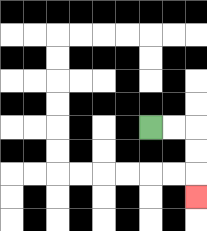{'start': '[6, 5]', 'end': '[8, 8]', 'path_directions': 'R,R,D,D,D', 'path_coordinates': '[[6, 5], [7, 5], [8, 5], [8, 6], [8, 7], [8, 8]]'}